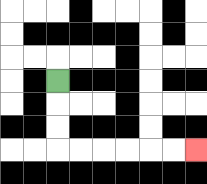{'start': '[2, 3]', 'end': '[8, 6]', 'path_directions': 'D,D,D,R,R,R,R,R,R', 'path_coordinates': '[[2, 3], [2, 4], [2, 5], [2, 6], [3, 6], [4, 6], [5, 6], [6, 6], [7, 6], [8, 6]]'}